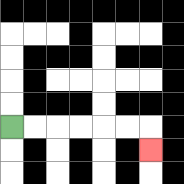{'start': '[0, 5]', 'end': '[6, 6]', 'path_directions': 'R,R,R,R,R,R,D', 'path_coordinates': '[[0, 5], [1, 5], [2, 5], [3, 5], [4, 5], [5, 5], [6, 5], [6, 6]]'}